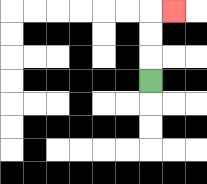{'start': '[6, 3]', 'end': '[7, 0]', 'path_directions': 'U,U,U,R', 'path_coordinates': '[[6, 3], [6, 2], [6, 1], [6, 0], [7, 0]]'}